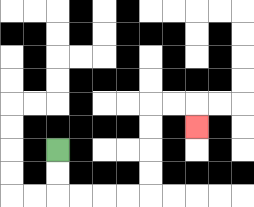{'start': '[2, 6]', 'end': '[8, 5]', 'path_directions': 'D,D,R,R,R,R,U,U,U,U,R,R,D', 'path_coordinates': '[[2, 6], [2, 7], [2, 8], [3, 8], [4, 8], [5, 8], [6, 8], [6, 7], [6, 6], [6, 5], [6, 4], [7, 4], [8, 4], [8, 5]]'}